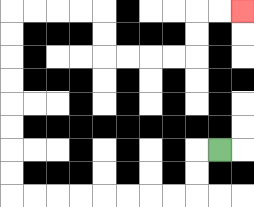{'start': '[9, 6]', 'end': '[10, 0]', 'path_directions': 'L,D,D,L,L,L,L,L,L,L,L,U,U,U,U,U,U,U,U,R,R,R,R,D,D,R,R,R,R,U,U,R,R', 'path_coordinates': '[[9, 6], [8, 6], [8, 7], [8, 8], [7, 8], [6, 8], [5, 8], [4, 8], [3, 8], [2, 8], [1, 8], [0, 8], [0, 7], [0, 6], [0, 5], [0, 4], [0, 3], [0, 2], [0, 1], [0, 0], [1, 0], [2, 0], [3, 0], [4, 0], [4, 1], [4, 2], [5, 2], [6, 2], [7, 2], [8, 2], [8, 1], [8, 0], [9, 0], [10, 0]]'}